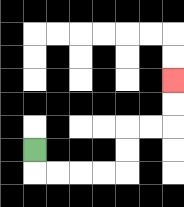{'start': '[1, 6]', 'end': '[7, 3]', 'path_directions': 'D,R,R,R,R,U,U,R,R,U,U', 'path_coordinates': '[[1, 6], [1, 7], [2, 7], [3, 7], [4, 7], [5, 7], [5, 6], [5, 5], [6, 5], [7, 5], [7, 4], [7, 3]]'}